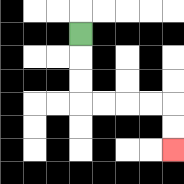{'start': '[3, 1]', 'end': '[7, 6]', 'path_directions': 'D,D,D,R,R,R,R,D,D', 'path_coordinates': '[[3, 1], [3, 2], [3, 3], [3, 4], [4, 4], [5, 4], [6, 4], [7, 4], [7, 5], [7, 6]]'}